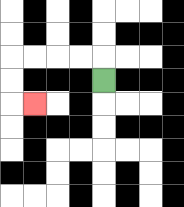{'start': '[4, 3]', 'end': '[1, 4]', 'path_directions': 'U,L,L,L,L,D,D,R', 'path_coordinates': '[[4, 3], [4, 2], [3, 2], [2, 2], [1, 2], [0, 2], [0, 3], [0, 4], [1, 4]]'}